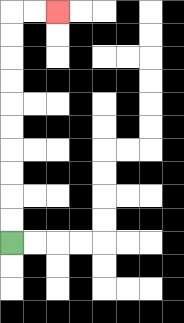{'start': '[0, 10]', 'end': '[2, 0]', 'path_directions': 'U,U,U,U,U,U,U,U,U,U,R,R', 'path_coordinates': '[[0, 10], [0, 9], [0, 8], [0, 7], [0, 6], [0, 5], [0, 4], [0, 3], [0, 2], [0, 1], [0, 0], [1, 0], [2, 0]]'}